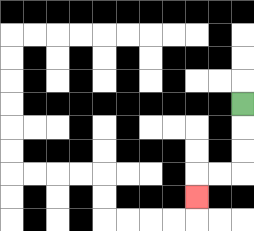{'start': '[10, 4]', 'end': '[8, 8]', 'path_directions': 'D,D,D,L,L,D', 'path_coordinates': '[[10, 4], [10, 5], [10, 6], [10, 7], [9, 7], [8, 7], [8, 8]]'}